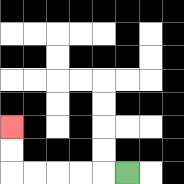{'start': '[5, 7]', 'end': '[0, 5]', 'path_directions': 'L,L,L,L,L,U,U', 'path_coordinates': '[[5, 7], [4, 7], [3, 7], [2, 7], [1, 7], [0, 7], [0, 6], [0, 5]]'}